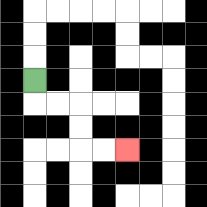{'start': '[1, 3]', 'end': '[5, 6]', 'path_directions': 'D,R,R,D,D,R,R', 'path_coordinates': '[[1, 3], [1, 4], [2, 4], [3, 4], [3, 5], [3, 6], [4, 6], [5, 6]]'}